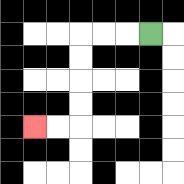{'start': '[6, 1]', 'end': '[1, 5]', 'path_directions': 'L,L,L,D,D,D,D,L,L', 'path_coordinates': '[[6, 1], [5, 1], [4, 1], [3, 1], [3, 2], [3, 3], [3, 4], [3, 5], [2, 5], [1, 5]]'}